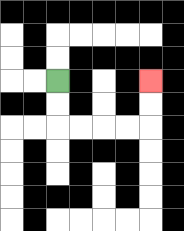{'start': '[2, 3]', 'end': '[6, 3]', 'path_directions': 'D,D,R,R,R,R,U,U', 'path_coordinates': '[[2, 3], [2, 4], [2, 5], [3, 5], [4, 5], [5, 5], [6, 5], [6, 4], [6, 3]]'}